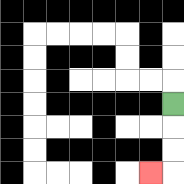{'start': '[7, 4]', 'end': '[6, 7]', 'path_directions': 'D,D,D,L', 'path_coordinates': '[[7, 4], [7, 5], [7, 6], [7, 7], [6, 7]]'}